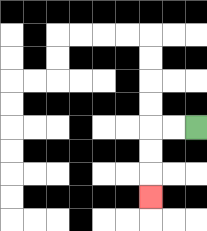{'start': '[8, 5]', 'end': '[6, 8]', 'path_directions': 'L,L,D,D,D', 'path_coordinates': '[[8, 5], [7, 5], [6, 5], [6, 6], [6, 7], [6, 8]]'}